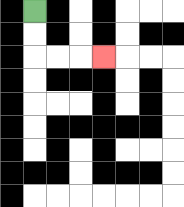{'start': '[1, 0]', 'end': '[4, 2]', 'path_directions': 'D,D,R,R,R', 'path_coordinates': '[[1, 0], [1, 1], [1, 2], [2, 2], [3, 2], [4, 2]]'}